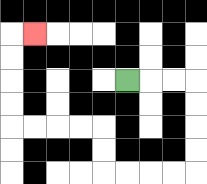{'start': '[5, 3]', 'end': '[1, 1]', 'path_directions': 'R,R,R,D,D,D,D,L,L,L,L,U,U,L,L,L,L,U,U,U,U,R', 'path_coordinates': '[[5, 3], [6, 3], [7, 3], [8, 3], [8, 4], [8, 5], [8, 6], [8, 7], [7, 7], [6, 7], [5, 7], [4, 7], [4, 6], [4, 5], [3, 5], [2, 5], [1, 5], [0, 5], [0, 4], [0, 3], [0, 2], [0, 1], [1, 1]]'}